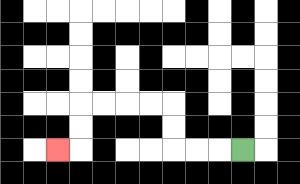{'start': '[10, 6]', 'end': '[2, 6]', 'path_directions': 'L,L,L,U,U,L,L,L,L,D,D,L', 'path_coordinates': '[[10, 6], [9, 6], [8, 6], [7, 6], [7, 5], [7, 4], [6, 4], [5, 4], [4, 4], [3, 4], [3, 5], [3, 6], [2, 6]]'}